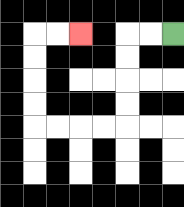{'start': '[7, 1]', 'end': '[3, 1]', 'path_directions': 'L,L,D,D,D,D,L,L,L,L,U,U,U,U,R,R', 'path_coordinates': '[[7, 1], [6, 1], [5, 1], [5, 2], [5, 3], [5, 4], [5, 5], [4, 5], [3, 5], [2, 5], [1, 5], [1, 4], [1, 3], [1, 2], [1, 1], [2, 1], [3, 1]]'}